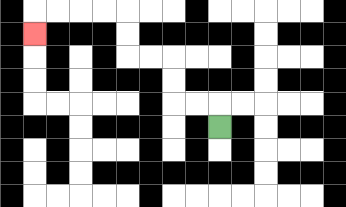{'start': '[9, 5]', 'end': '[1, 1]', 'path_directions': 'U,L,L,U,U,L,L,U,U,L,L,L,L,D', 'path_coordinates': '[[9, 5], [9, 4], [8, 4], [7, 4], [7, 3], [7, 2], [6, 2], [5, 2], [5, 1], [5, 0], [4, 0], [3, 0], [2, 0], [1, 0], [1, 1]]'}